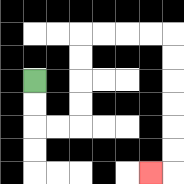{'start': '[1, 3]', 'end': '[6, 7]', 'path_directions': 'D,D,R,R,U,U,U,U,R,R,R,R,D,D,D,D,D,D,L', 'path_coordinates': '[[1, 3], [1, 4], [1, 5], [2, 5], [3, 5], [3, 4], [3, 3], [3, 2], [3, 1], [4, 1], [5, 1], [6, 1], [7, 1], [7, 2], [7, 3], [7, 4], [7, 5], [7, 6], [7, 7], [6, 7]]'}